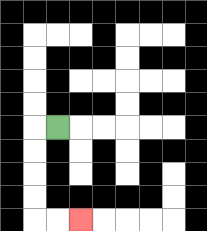{'start': '[2, 5]', 'end': '[3, 9]', 'path_directions': 'L,D,D,D,D,R,R', 'path_coordinates': '[[2, 5], [1, 5], [1, 6], [1, 7], [1, 8], [1, 9], [2, 9], [3, 9]]'}